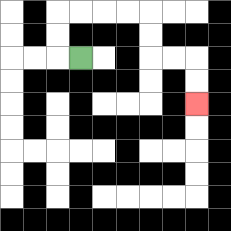{'start': '[3, 2]', 'end': '[8, 4]', 'path_directions': 'L,U,U,R,R,R,R,D,D,R,R,D,D', 'path_coordinates': '[[3, 2], [2, 2], [2, 1], [2, 0], [3, 0], [4, 0], [5, 0], [6, 0], [6, 1], [6, 2], [7, 2], [8, 2], [8, 3], [8, 4]]'}